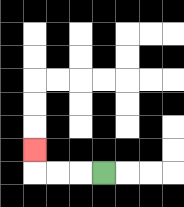{'start': '[4, 7]', 'end': '[1, 6]', 'path_directions': 'L,L,L,U', 'path_coordinates': '[[4, 7], [3, 7], [2, 7], [1, 7], [1, 6]]'}